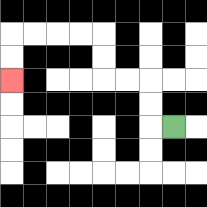{'start': '[7, 5]', 'end': '[0, 3]', 'path_directions': 'L,U,U,L,L,U,U,L,L,L,L,D,D', 'path_coordinates': '[[7, 5], [6, 5], [6, 4], [6, 3], [5, 3], [4, 3], [4, 2], [4, 1], [3, 1], [2, 1], [1, 1], [0, 1], [0, 2], [0, 3]]'}